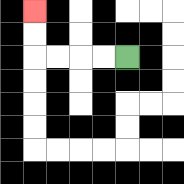{'start': '[5, 2]', 'end': '[1, 0]', 'path_directions': 'L,L,L,L,U,U', 'path_coordinates': '[[5, 2], [4, 2], [3, 2], [2, 2], [1, 2], [1, 1], [1, 0]]'}